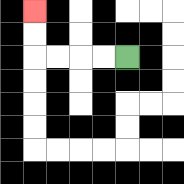{'start': '[5, 2]', 'end': '[1, 0]', 'path_directions': 'L,L,L,L,U,U', 'path_coordinates': '[[5, 2], [4, 2], [3, 2], [2, 2], [1, 2], [1, 1], [1, 0]]'}